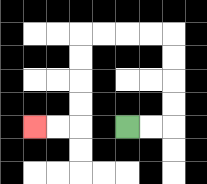{'start': '[5, 5]', 'end': '[1, 5]', 'path_directions': 'R,R,U,U,U,U,L,L,L,L,D,D,D,D,L,L', 'path_coordinates': '[[5, 5], [6, 5], [7, 5], [7, 4], [7, 3], [7, 2], [7, 1], [6, 1], [5, 1], [4, 1], [3, 1], [3, 2], [3, 3], [3, 4], [3, 5], [2, 5], [1, 5]]'}